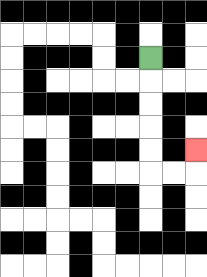{'start': '[6, 2]', 'end': '[8, 6]', 'path_directions': 'D,D,D,D,D,R,R,U', 'path_coordinates': '[[6, 2], [6, 3], [6, 4], [6, 5], [6, 6], [6, 7], [7, 7], [8, 7], [8, 6]]'}